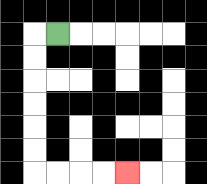{'start': '[2, 1]', 'end': '[5, 7]', 'path_directions': 'L,D,D,D,D,D,D,R,R,R,R', 'path_coordinates': '[[2, 1], [1, 1], [1, 2], [1, 3], [1, 4], [1, 5], [1, 6], [1, 7], [2, 7], [3, 7], [4, 7], [5, 7]]'}